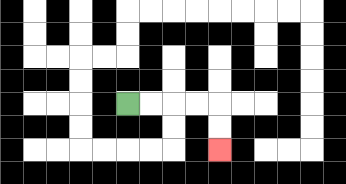{'start': '[5, 4]', 'end': '[9, 6]', 'path_directions': 'R,R,R,R,D,D', 'path_coordinates': '[[5, 4], [6, 4], [7, 4], [8, 4], [9, 4], [9, 5], [9, 6]]'}